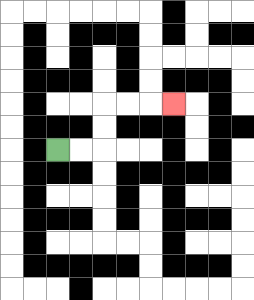{'start': '[2, 6]', 'end': '[7, 4]', 'path_directions': 'R,R,U,U,R,R,R', 'path_coordinates': '[[2, 6], [3, 6], [4, 6], [4, 5], [4, 4], [5, 4], [6, 4], [7, 4]]'}